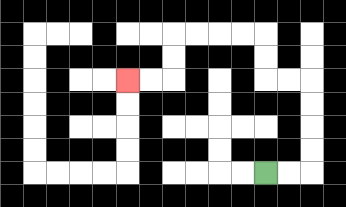{'start': '[11, 7]', 'end': '[5, 3]', 'path_directions': 'R,R,U,U,U,U,L,L,U,U,L,L,L,L,D,D,L,L', 'path_coordinates': '[[11, 7], [12, 7], [13, 7], [13, 6], [13, 5], [13, 4], [13, 3], [12, 3], [11, 3], [11, 2], [11, 1], [10, 1], [9, 1], [8, 1], [7, 1], [7, 2], [7, 3], [6, 3], [5, 3]]'}